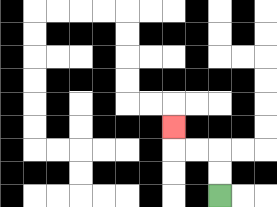{'start': '[9, 8]', 'end': '[7, 5]', 'path_directions': 'U,U,L,L,U', 'path_coordinates': '[[9, 8], [9, 7], [9, 6], [8, 6], [7, 6], [7, 5]]'}